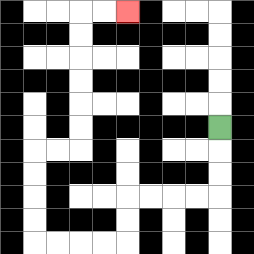{'start': '[9, 5]', 'end': '[5, 0]', 'path_directions': 'D,D,D,L,L,L,L,D,D,L,L,L,L,U,U,U,U,R,R,U,U,U,U,U,U,R,R', 'path_coordinates': '[[9, 5], [9, 6], [9, 7], [9, 8], [8, 8], [7, 8], [6, 8], [5, 8], [5, 9], [5, 10], [4, 10], [3, 10], [2, 10], [1, 10], [1, 9], [1, 8], [1, 7], [1, 6], [2, 6], [3, 6], [3, 5], [3, 4], [3, 3], [3, 2], [3, 1], [3, 0], [4, 0], [5, 0]]'}